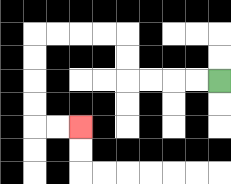{'start': '[9, 3]', 'end': '[3, 5]', 'path_directions': 'L,L,L,L,U,U,L,L,L,L,D,D,D,D,R,R', 'path_coordinates': '[[9, 3], [8, 3], [7, 3], [6, 3], [5, 3], [5, 2], [5, 1], [4, 1], [3, 1], [2, 1], [1, 1], [1, 2], [1, 3], [1, 4], [1, 5], [2, 5], [3, 5]]'}